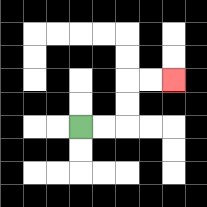{'start': '[3, 5]', 'end': '[7, 3]', 'path_directions': 'R,R,U,U,R,R', 'path_coordinates': '[[3, 5], [4, 5], [5, 5], [5, 4], [5, 3], [6, 3], [7, 3]]'}